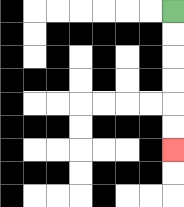{'start': '[7, 0]', 'end': '[7, 6]', 'path_directions': 'D,D,D,D,D,D', 'path_coordinates': '[[7, 0], [7, 1], [7, 2], [7, 3], [7, 4], [7, 5], [7, 6]]'}